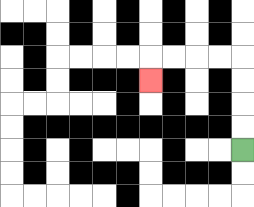{'start': '[10, 6]', 'end': '[6, 3]', 'path_directions': 'U,U,U,U,L,L,L,L,D', 'path_coordinates': '[[10, 6], [10, 5], [10, 4], [10, 3], [10, 2], [9, 2], [8, 2], [7, 2], [6, 2], [6, 3]]'}